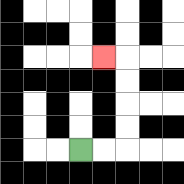{'start': '[3, 6]', 'end': '[4, 2]', 'path_directions': 'R,R,U,U,U,U,L', 'path_coordinates': '[[3, 6], [4, 6], [5, 6], [5, 5], [5, 4], [5, 3], [5, 2], [4, 2]]'}